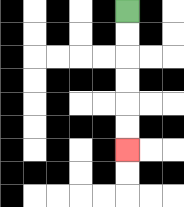{'start': '[5, 0]', 'end': '[5, 6]', 'path_directions': 'D,D,D,D,D,D', 'path_coordinates': '[[5, 0], [5, 1], [5, 2], [5, 3], [5, 4], [5, 5], [5, 6]]'}